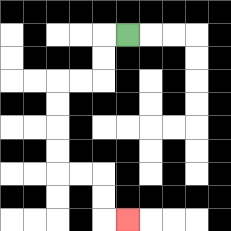{'start': '[5, 1]', 'end': '[5, 9]', 'path_directions': 'L,D,D,L,L,D,D,D,D,R,R,D,D,R', 'path_coordinates': '[[5, 1], [4, 1], [4, 2], [4, 3], [3, 3], [2, 3], [2, 4], [2, 5], [2, 6], [2, 7], [3, 7], [4, 7], [4, 8], [4, 9], [5, 9]]'}